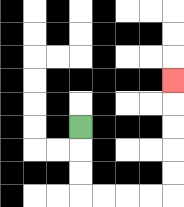{'start': '[3, 5]', 'end': '[7, 3]', 'path_directions': 'D,D,D,R,R,R,R,U,U,U,U,U', 'path_coordinates': '[[3, 5], [3, 6], [3, 7], [3, 8], [4, 8], [5, 8], [6, 8], [7, 8], [7, 7], [7, 6], [7, 5], [7, 4], [7, 3]]'}